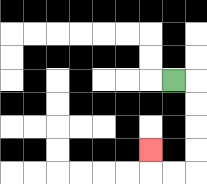{'start': '[7, 3]', 'end': '[6, 6]', 'path_directions': 'R,D,D,D,D,L,L,U', 'path_coordinates': '[[7, 3], [8, 3], [8, 4], [8, 5], [8, 6], [8, 7], [7, 7], [6, 7], [6, 6]]'}